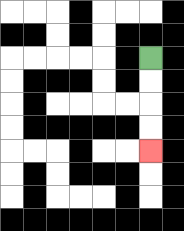{'start': '[6, 2]', 'end': '[6, 6]', 'path_directions': 'D,D,D,D', 'path_coordinates': '[[6, 2], [6, 3], [6, 4], [6, 5], [6, 6]]'}